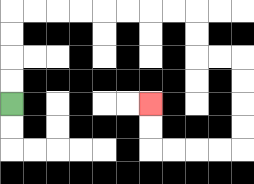{'start': '[0, 4]', 'end': '[6, 4]', 'path_directions': 'U,U,U,U,R,R,R,R,R,R,R,R,D,D,R,R,D,D,D,D,L,L,L,L,U,U', 'path_coordinates': '[[0, 4], [0, 3], [0, 2], [0, 1], [0, 0], [1, 0], [2, 0], [3, 0], [4, 0], [5, 0], [6, 0], [7, 0], [8, 0], [8, 1], [8, 2], [9, 2], [10, 2], [10, 3], [10, 4], [10, 5], [10, 6], [9, 6], [8, 6], [7, 6], [6, 6], [6, 5], [6, 4]]'}